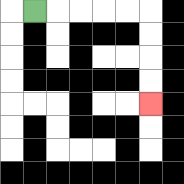{'start': '[1, 0]', 'end': '[6, 4]', 'path_directions': 'R,R,R,R,R,D,D,D,D', 'path_coordinates': '[[1, 0], [2, 0], [3, 0], [4, 0], [5, 0], [6, 0], [6, 1], [6, 2], [6, 3], [6, 4]]'}